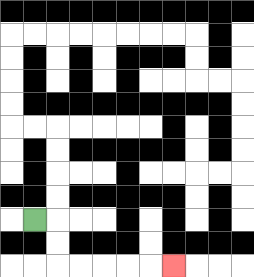{'start': '[1, 9]', 'end': '[7, 11]', 'path_directions': 'R,D,D,R,R,R,R,R', 'path_coordinates': '[[1, 9], [2, 9], [2, 10], [2, 11], [3, 11], [4, 11], [5, 11], [6, 11], [7, 11]]'}